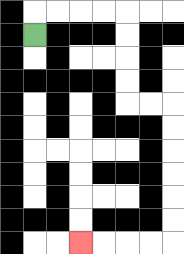{'start': '[1, 1]', 'end': '[3, 10]', 'path_directions': 'U,R,R,R,R,D,D,D,D,R,R,D,D,D,D,D,D,L,L,L,L', 'path_coordinates': '[[1, 1], [1, 0], [2, 0], [3, 0], [4, 0], [5, 0], [5, 1], [5, 2], [5, 3], [5, 4], [6, 4], [7, 4], [7, 5], [7, 6], [7, 7], [7, 8], [7, 9], [7, 10], [6, 10], [5, 10], [4, 10], [3, 10]]'}